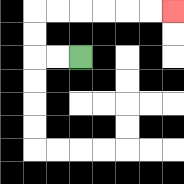{'start': '[3, 2]', 'end': '[7, 0]', 'path_directions': 'L,L,U,U,R,R,R,R,R,R', 'path_coordinates': '[[3, 2], [2, 2], [1, 2], [1, 1], [1, 0], [2, 0], [3, 0], [4, 0], [5, 0], [6, 0], [7, 0]]'}